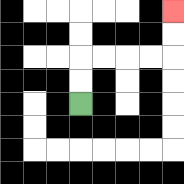{'start': '[3, 4]', 'end': '[7, 0]', 'path_directions': 'U,U,R,R,R,R,U,U', 'path_coordinates': '[[3, 4], [3, 3], [3, 2], [4, 2], [5, 2], [6, 2], [7, 2], [7, 1], [7, 0]]'}